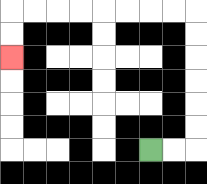{'start': '[6, 6]', 'end': '[0, 2]', 'path_directions': 'R,R,U,U,U,U,U,U,L,L,L,L,L,L,L,L,D,D', 'path_coordinates': '[[6, 6], [7, 6], [8, 6], [8, 5], [8, 4], [8, 3], [8, 2], [8, 1], [8, 0], [7, 0], [6, 0], [5, 0], [4, 0], [3, 0], [2, 0], [1, 0], [0, 0], [0, 1], [0, 2]]'}